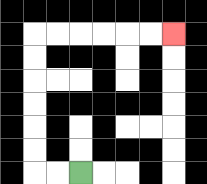{'start': '[3, 7]', 'end': '[7, 1]', 'path_directions': 'L,L,U,U,U,U,U,U,R,R,R,R,R,R', 'path_coordinates': '[[3, 7], [2, 7], [1, 7], [1, 6], [1, 5], [1, 4], [1, 3], [1, 2], [1, 1], [2, 1], [3, 1], [4, 1], [5, 1], [6, 1], [7, 1]]'}